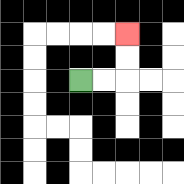{'start': '[3, 3]', 'end': '[5, 1]', 'path_directions': 'R,R,U,U', 'path_coordinates': '[[3, 3], [4, 3], [5, 3], [5, 2], [5, 1]]'}